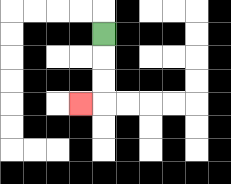{'start': '[4, 1]', 'end': '[3, 4]', 'path_directions': 'D,D,D,L', 'path_coordinates': '[[4, 1], [4, 2], [4, 3], [4, 4], [3, 4]]'}